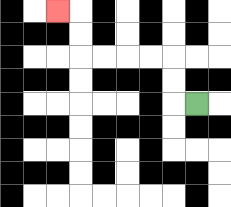{'start': '[8, 4]', 'end': '[2, 0]', 'path_directions': 'L,U,U,L,L,L,L,U,U,L', 'path_coordinates': '[[8, 4], [7, 4], [7, 3], [7, 2], [6, 2], [5, 2], [4, 2], [3, 2], [3, 1], [3, 0], [2, 0]]'}